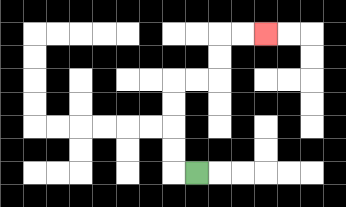{'start': '[8, 7]', 'end': '[11, 1]', 'path_directions': 'L,U,U,U,U,R,R,U,U,R,R', 'path_coordinates': '[[8, 7], [7, 7], [7, 6], [7, 5], [7, 4], [7, 3], [8, 3], [9, 3], [9, 2], [9, 1], [10, 1], [11, 1]]'}